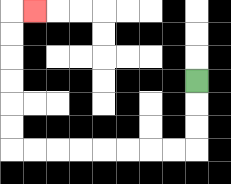{'start': '[8, 3]', 'end': '[1, 0]', 'path_directions': 'D,D,D,L,L,L,L,L,L,L,L,U,U,U,U,U,U,R', 'path_coordinates': '[[8, 3], [8, 4], [8, 5], [8, 6], [7, 6], [6, 6], [5, 6], [4, 6], [3, 6], [2, 6], [1, 6], [0, 6], [0, 5], [0, 4], [0, 3], [0, 2], [0, 1], [0, 0], [1, 0]]'}